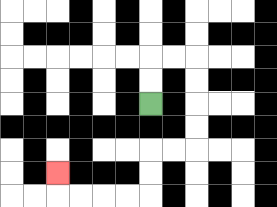{'start': '[6, 4]', 'end': '[2, 7]', 'path_directions': 'U,U,R,R,D,D,D,D,L,L,D,D,L,L,L,L,U', 'path_coordinates': '[[6, 4], [6, 3], [6, 2], [7, 2], [8, 2], [8, 3], [8, 4], [8, 5], [8, 6], [7, 6], [6, 6], [6, 7], [6, 8], [5, 8], [4, 8], [3, 8], [2, 8], [2, 7]]'}